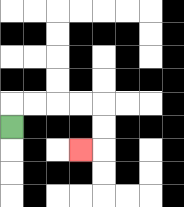{'start': '[0, 5]', 'end': '[3, 6]', 'path_directions': 'U,R,R,R,R,D,D,L', 'path_coordinates': '[[0, 5], [0, 4], [1, 4], [2, 4], [3, 4], [4, 4], [4, 5], [4, 6], [3, 6]]'}